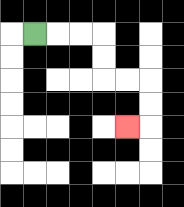{'start': '[1, 1]', 'end': '[5, 5]', 'path_directions': 'R,R,R,D,D,R,R,D,D,L', 'path_coordinates': '[[1, 1], [2, 1], [3, 1], [4, 1], [4, 2], [4, 3], [5, 3], [6, 3], [6, 4], [6, 5], [5, 5]]'}